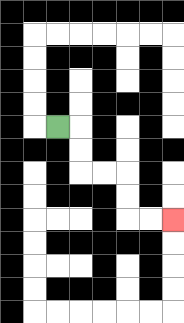{'start': '[2, 5]', 'end': '[7, 9]', 'path_directions': 'R,D,D,R,R,D,D,R,R', 'path_coordinates': '[[2, 5], [3, 5], [3, 6], [3, 7], [4, 7], [5, 7], [5, 8], [5, 9], [6, 9], [7, 9]]'}